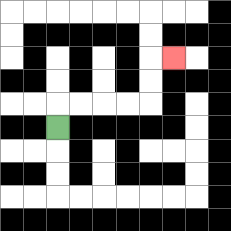{'start': '[2, 5]', 'end': '[7, 2]', 'path_directions': 'U,R,R,R,R,U,U,R', 'path_coordinates': '[[2, 5], [2, 4], [3, 4], [4, 4], [5, 4], [6, 4], [6, 3], [6, 2], [7, 2]]'}